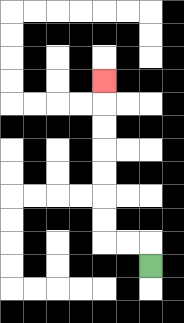{'start': '[6, 11]', 'end': '[4, 3]', 'path_directions': 'U,L,L,U,U,U,U,U,U,U', 'path_coordinates': '[[6, 11], [6, 10], [5, 10], [4, 10], [4, 9], [4, 8], [4, 7], [4, 6], [4, 5], [4, 4], [4, 3]]'}